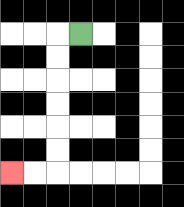{'start': '[3, 1]', 'end': '[0, 7]', 'path_directions': 'L,D,D,D,D,D,D,L,L', 'path_coordinates': '[[3, 1], [2, 1], [2, 2], [2, 3], [2, 4], [2, 5], [2, 6], [2, 7], [1, 7], [0, 7]]'}